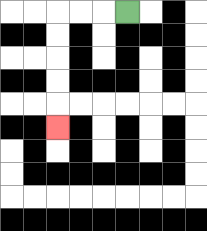{'start': '[5, 0]', 'end': '[2, 5]', 'path_directions': 'L,L,L,D,D,D,D,D', 'path_coordinates': '[[5, 0], [4, 0], [3, 0], [2, 0], [2, 1], [2, 2], [2, 3], [2, 4], [2, 5]]'}